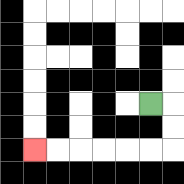{'start': '[6, 4]', 'end': '[1, 6]', 'path_directions': 'R,D,D,L,L,L,L,L,L', 'path_coordinates': '[[6, 4], [7, 4], [7, 5], [7, 6], [6, 6], [5, 6], [4, 6], [3, 6], [2, 6], [1, 6]]'}